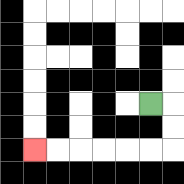{'start': '[6, 4]', 'end': '[1, 6]', 'path_directions': 'R,D,D,L,L,L,L,L,L', 'path_coordinates': '[[6, 4], [7, 4], [7, 5], [7, 6], [6, 6], [5, 6], [4, 6], [3, 6], [2, 6], [1, 6]]'}